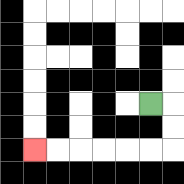{'start': '[6, 4]', 'end': '[1, 6]', 'path_directions': 'R,D,D,L,L,L,L,L,L', 'path_coordinates': '[[6, 4], [7, 4], [7, 5], [7, 6], [6, 6], [5, 6], [4, 6], [3, 6], [2, 6], [1, 6]]'}